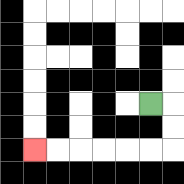{'start': '[6, 4]', 'end': '[1, 6]', 'path_directions': 'R,D,D,L,L,L,L,L,L', 'path_coordinates': '[[6, 4], [7, 4], [7, 5], [7, 6], [6, 6], [5, 6], [4, 6], [3, 6], [2, 6], [1, 6]]'}